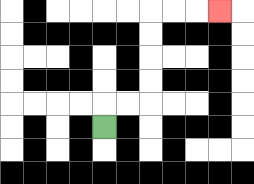{'start': '[4, 5]', 'end': '[9, 0]', 'path_directions': 'U,R,R,U,U,U,U,R,R,R', 'path_coordinates': '[[4, 5], [4, 4], [5, 4], [6, 4], [6, 3], [6, 2], [6, 1], [6, 0], [7, 0], [8, 0], [9, 0]]'}